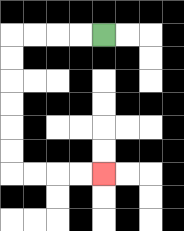{'start': '[4, 1]', 'end': '[4, 7]', 'path_directions': 'L,L,L,L,D,D,D,D,D,D,R,R,R,R', 'path_coordinates': '[[4, 1], [3, 1], [2, 1], [1, 1], [0, 1], [0, 2], [0, 3], [0, 4], [0, 5], [0, 6], [0, 7], [1, 7], [2, 7], [3, 7], [4, 7]]'}